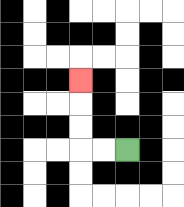{'start': '[5, 6]', 'end': '[3, 3]', 'path_directions': 'L,L,U,U,U', 'path_coordinates': '[[5, 6], [4, 6], [3, 6], [3, 5], [3, 4], [3, 3]]'}